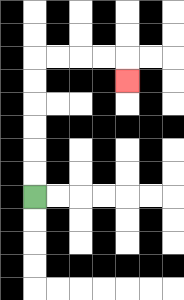{'start': '[1, 8]', 'end': '[5, 3]', 'path_directions': 'U,U,U,U,U,U,R,R,R,R,D', 'path_coordinates': '[[1, 8], [1, 7], [1, 6], [1, 5], [1, 4], [1, 3], [1, 2], [2, 2], [3, 2], [4, 2], [5, 2], [5, 3]]'}